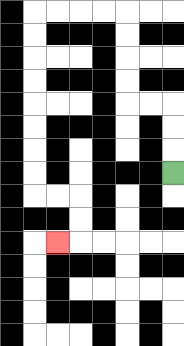{'start': '[7, 7]', 'end': '[2, 10]', 'path_directions': 'U,U,U,L,L,U,U,U,U,L,L,L,L,D,D,D,D,D,D,D,D,R,R,D,D,L', 'path_coordinates': '[[7, 7], [7, 6], [7, 5], [7, 4], [6, 4], [5, 4], [5, 3], [5, 2], [5, 1], [5, 0], [4, 0], [3, 0], [2, 0], [1, 0], [1, 1], [1, 2], [1, 3], [1, 4], [1, 5], [1, 6], [1, 7], [1, 8], [2, 8], [3, 8], [3, 9], [3, 10], [2, 10]]'}